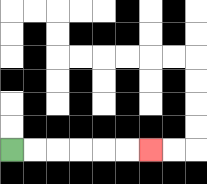{'start': '[0, 6]', 'end': '[6, 6]', 'path_directions': 'R,R,R,R,R,R', 'path_coordinates': '[[0, 6], [1, 6], [2, 6], [3, 6], [4, 6], [5, 6], [6, 6]]'}